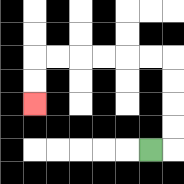{'start': '[6, 6]', 'end': '[1, 4]', 'path_directions': 'R,U,U,U,U,L,L,L,L,L,L,D,D', 'path_coordinates': '[[6, 6], [7, 6], [7, 5], [7, 4], [7, 3], [7, 2], [6, 2], [5, 2], [4, 2], [3, 2], [2, 2], [1, 2], [1, 3], [1, 4]]'}